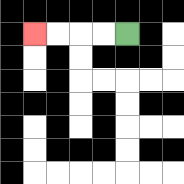{'start': '[5, 1]', 'end': '[1, 1]', 'path_directions': 'L,L,L,L', 'path_coordinates': '[[5, 1], [4, 1], [3, 1], [2, 1], [1, 1]]'}